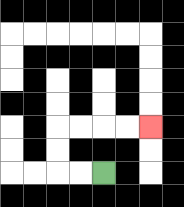{'start': '[4, 7]', 'end': '[6, 5]', 'path_directions': 'L,L,U,U,R,R,R,R', 'path_coordinates': '[[4, 7], [3, 7], [2, 7], [2, 6], [2, 5], [3, 5], [4, 5], [5, 5], [6, 5]]'}